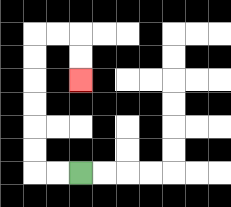{'start': '[3, 7]', 'end': '[3, 3]', 'path_directions': 'L,L,U,U,U,U,U,U,R,R,D,D', 'path_coordinates': '[[3, 7], [2, 7], [1, 7], [1, 6], [1, 5], [1, 4], [1, 3], [1, 2], [1, 1], [2, 1], [3, 1], [3, 2], [3, 3]]'}